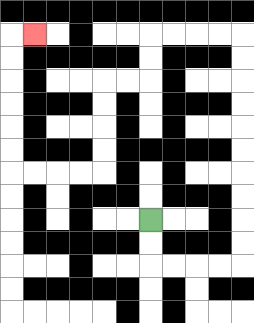{'start': '[6, 9]', 'end': '[1, 1]', 'path_directions': 'D,D,R,R,R,R,U,U,U,U,U,U,U,U,U,U,L,L,L,L,D,D,L,L,D,D,D,D,L,L,L,L,U,U,U,U,U,U,R', 'path_coordinates': '[[6, 9], [6, 10], [6, 11], [7, 11], [8, 11], [9, 11], [10, 11], [10, 10], [10, 9], [10, 8], [10, 7], [10, 6], [10, 5], [10, 4], [10, 3], [10, 2], [10, 1], [9, 1], [8, 1], [7, 1], [6, 1], [6, 2], [6, 3], [5, 3], [4, 3], [4, 4], [4, 5], [4, 6], [4, 7], [3, 7], [2, 7], [1, 7], [0, 7], [0, 6], [0, 5], [0, 4], [0, 3], [0, 2], [0, 1], [1, 1]]'}